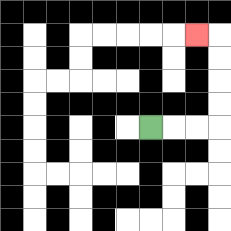{'start': '[6, 5]', 'end': '[8, 1]', 'path_directions': 'R,R,R,U,U,U,U,L', 'path_coordinates': '[[6, 5], [7, 5], [8, 5], [9, 5], [9, 4], [9, 3], [9, 2], [9, 1], [8, 1]]'}